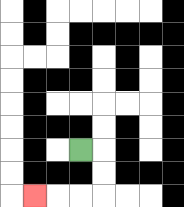{'start': '[3, 6]', 'end': '[1, 8]', 'path_directions': 'R,D,D,L,L,L', 'path_coordinates': '[[3, 6], [4, 6], [4, 7], [4, 8], [3, 8], [2, 8], [1, 8]]'}